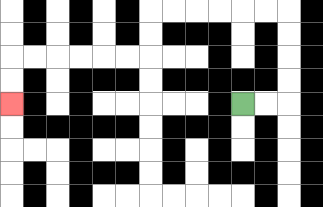{'start': '[10, 4]', 'end': '[0, 4]', 'path_directions': 'R,R,U,U,U,U,L,L,L,L,L,L,D,D,L,L,L,L,L,L,D,D', 'path_coordinates': '[[10, 4], [11, 4], [12, 4], [12, 3], [12, 2], [12, 1], [12, 0], [11, 0], [10, 0], [9, 0], [8, 0], [7, 0], [6, 0], [6, 1], [6, 2], [5, 2], [4, 2], [3, 2], [2, 2], [1, 2], [0, 2], [0, 3], [0, 4]]'}